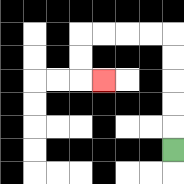{'start': '[7, 6]', 'end': '[4, 3]', 'path_directions': 'U,U,U,U,U,L,L,L,L,D,D,R', 'path_coordinates': '[[7, 6], [7, 5], [7, 4], [7, 3], [7, 2], [7, 1], [6, 1], [5, 1], [4, 1], [3, 1], [3, 2], [3, 3], [4, 3]]'}